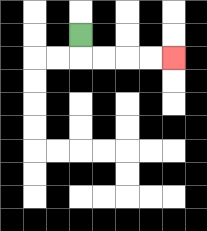{'start': '[3, 1]', 'end': '[7, 2]', 'path_directions': 'D,R,R,R,R', 'path_coordinates': '[[3, 1], [3, 2], [4, 2], [5, 2], [6, 2], [7, 2]]'}